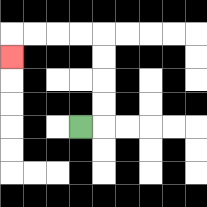{'start': '[3, 5]', 'end': '[0, 2]', 'path_directions': 'R,U,U,U,U,L,L,L,L,D', 'path_coordinates': '[[3, 5], [4, 5], [4, 4], [4, 3], [4, 2], [4, 1], [3, 1], [2, 1], [1, 1], [0, 1], [0, 2]]'}